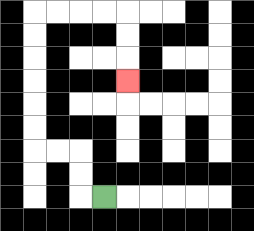{'start': '[4, 8]', 'end': '[5, 3]', 'path_directions': 'L,U,U,L,L,U,U,U,U,U,U,R,R,R,R,D,D,D', 'path_coordinates': '[[4, 8], [3, 8], [3, 7], [3, 6], [2, 6], [1, 6], [1, 5], [1, 4], [1, 3], [1, 2], [1, 1], [1, 0], [2, 0], [3, 0], [4, 0], [5, 0], [5, 1], [5, 2], [5, 3]]'}